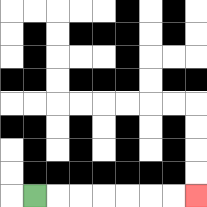{'start': '[1, 8]', 'end': '[8, 8]', 'path_directions': 'R,R,R,R,R,R,R', 'path_coordinates': '[[1, 8], [2, 8], [3, 8], [4, 8], [5, 8], [6, 8], [7, 8], [8, 8]]'}